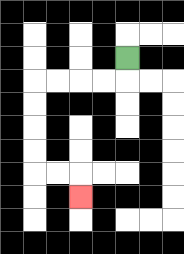{'start': '[5, 2]', 'end': '[3, 8]', 'path_directions': 'D,L,L,L,L,D,D,D,D,R,R,D', 'path_coordinates': '[[5, 2], [5, 3], [4, 3], [3, 3], [2, 3], [1, 3], [1, 4], [1, 5], [1, 6], [1, 7], [2, 7], [3, 7], [3, 8]]'}